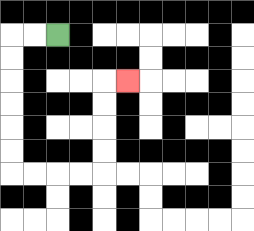{'start': '[2, 1]', 'end': '[5, 3]', 'path_directions': 'L,L,D,D,D,D,D,D,R,R,R,R,U,U,U,U,R', 'path_coordinates': '[[2, 1], [1, 1], [0, 1], [0, 2], [0, 3], [0, 4], [0, 5], [0, 6], [0, 7], [1, 7], [2, 7], [3, 7], [4, 7], [4, 6], [4, 5], [4, 4], [4, 3], [5, 3]]'}